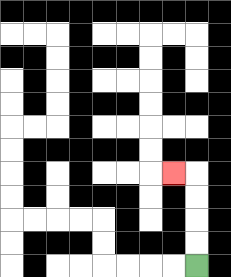{'start': '[8, 11]', 'end': '[7, 7]', 'path_directions': 'U,U,U,U,L', 'path_coordinates': '[[8, 11], [8, 10], [8, 9], [8, 8], [8, 7], [7, 7]]'}